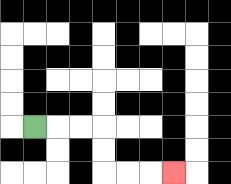{'start': '[1, 5]', 'end': '[7, 7]', 'path_directions': 'R,R,R,D,D,R,R,R', 'path_coordinates': '[[1, 5], [2, 5], [3, 5], [4, 5], [4, 6], [4, 7], [5, 7], [6, 7], [7, 7]]'}